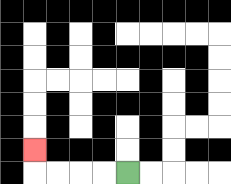{'start': '[5, 7]', 'end': '[1, 6]', 'path_directions': 'L,L,L,L,U', 'path_coordinates': '[[5, 7], [4, 7], [3, 7], [2, 7], [1, 7], [1, 6]]'}